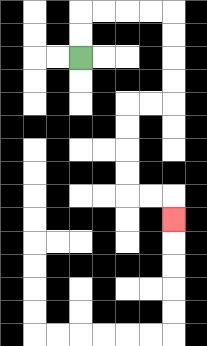{'start': '[3, 2]', 'end': '[7, 9]', 'path_directions': 'U,U,R,R,R,R,D,D,D,D,L,L,D,D,D,D,R,R,D', 'path_coordinates': '[[3, 2], [3, 1], [3, 0], [4, 0], [5, 0], [6, 0], [7, 0], [7, 1], [7, 2], [7, 3], [7, 4], [6, 4], [5, 4], [5, 5], [5, 6], [5, 7], [5, 8], [6, 8], [7, 8], [7, 9]]'}